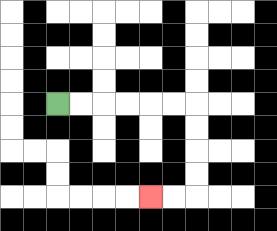{'start': '[2, 4]', 'end': '[6, 8]', 'path_directions': 'R,R,R,R,R,R,D,D,D,D,L,L', 'path_coordinates': '[[2, 4], [3, 4], [4, 4], [5, 4], [6, 4], [7, 4], [8, 4], [8, 5], [8, 6], [8, 7], [8, 8], [7, 8], [6, 8]]'}